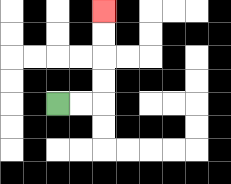{'start': '[2, 4]', 'end': '[4, 0]', 'path_directions': 'R,R,U,U,U,U', 'path_coordinates': '[[2, 4], [3, 4], [4, 4], [4, 3], [4, 2], [4, 1], [4, 0]]'}